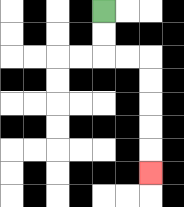{'start': '[4, 0]', 'end': '[6, 7]', 'path_directions': 'D,D,R,R,D,D,D,D,D', 'path_coordinates': '[[4, 0], [4, 1], [4, 2], [5, 2], [6, 2], [6, 3], [6, 4], [6, 5], [6, 6], [6, 7]]'}